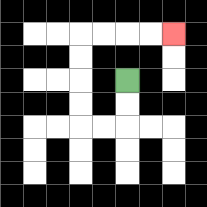{'start': '[5, 3]', 'end': '[7, 1]', 'path_directions': 'D,D,L,L,U,U,U,U,R,R,R,R', 'path_coordinates': '[[5, 3], [5, 4], [5, 5], [4, 5], [3, 5], [3, 4], [3, 3], [3, 2], [3, 1], [4, 1], [5, 1], [6, 1], [7, 1]]'}